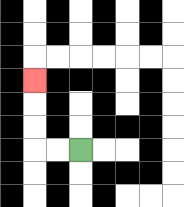{'start': '[3, 6]', 'end': '[1, 3]', 'path_directions': 'L,L,U,U,U', 'path_coordinates': '[[3, 6], [2, 6], [1, 6], [1, 5], [1, 4], [1, 3]]'}